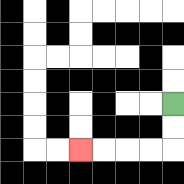{'start': '[7, 4]', 'end': '[3, 6]', 'path_directions': 'D,D,L,L,L,L', 'path_coordinates': '[[7, 4], [7, 5], [7, 6], [6, 6], [5, 6], [4, 6], [3, 6]]'}